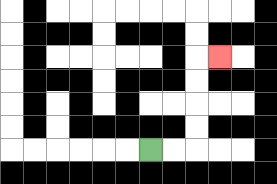{'start': '[6, 6]', 'end': '[9, 2]', 'path_directions': 'R,R,U,U,U,U,R', 'path_coordinates': '[[6, 6], [7, 6], [8, 6], [8, 5], [8, 4], [8, 3], [8, 2], [9, 2]]'}